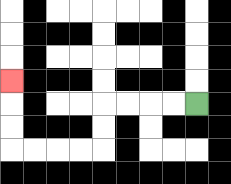{'start': '[8, 4]', 'end': '[0, 3]', 'path_directions': 'L,L,L,L,D,D,L,L,L,L,U,U,U', 'path_coordinates': '[[8, 4], [7, 4], [6, 4], [5, 4], [4, 4], [4, 5], [4, 6], [3, 6], [2, 6], [1, 6], [0, 6], [0, 5], [0, 4], [0, 3]]'}